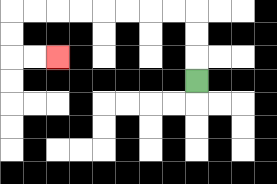{'start': '[8, 3]', 'end': '[2, 2]', 'path_directions': 'U,U,U,L,L,L,L,L,L,L,L,D,D,R,R', 'path_coordinates': '[[8, 3], [8, 2], [8, 1], [8, 0], [7, 0], [6, 0], [5, 0], [4, 0], [3, 0], [2, 0], [1, 0], [0, 0], [0, 1], [0, 2], [1, 2], [2, 2]]'}